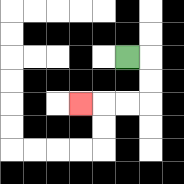{'start': '[5, 2]', 'end': '[3, 4]', 'path_directions': 'R,D,D,L,L,L', 'path_coordinates': '[[5, 2], [6, 2], [6, 3], [6, 4], [5, 4], [4, 4], [3, 4]]'}